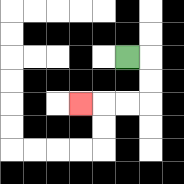{'start': '[5, 2]', 'end': '[3, 4]', 'path_directions': 'R,D,D,L,L,L', 'path_coordinates': '[[5, 2], [6, 2], [6, 3], [6, 4], [5, 4], [4, 4], [3, 4]]'}